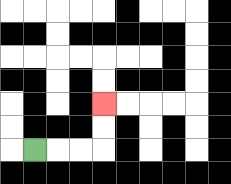{'start': '[1, 6]', 'end': '[4, 4]', 'path_directions': 'R,R,R,U,U', 'path_coordinates': '[[1, 6], [2, 6], [3, 6], [4, 6], [4, 5], [4, 4]]'}